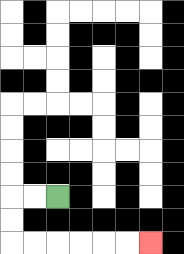{'start': '[2, 8]', 'end': '[6, 10]', 'path_directions': 'L,L,D,D,R,R,R,R,R,R', 'path_coordinates': '[[2, 8], [1, 8], [0, 8], [0, 9], [0, 10], [1, 10], [2, 10], [3, 10], [4, 10], [5, 10], [6, 10]]'}